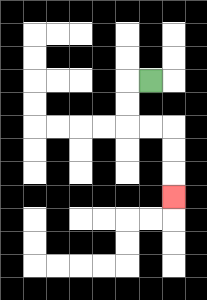{'start': '[6, 3]', 'end': '[7, 8]', 'path_directions': 'L,D,D,R,R,D,D,D', 'path_coordinates': '[[6, 3], [5, 3], [5, 4], [5, 5], [6, 5], [7, 5], [7, 6], [7, 7], [7, 8]]'}